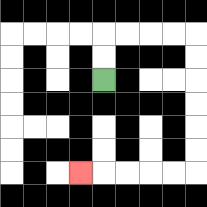{'start': '[4, 3]', 'end': '[3, 7]', 'path_directions': 'U,U,R,R,R,R,D,D,D,D,D,D,L,L,L,L,L', 'path_coordinates': '[[4, 3], [4, 2], [4, 1], [5, 1], [6, 1], [7, 1], [8, 1], [8, 2], [8, 3], [8, 4], [8, 5], [8, 6], [8, 7], [7, 7], [6, 7], [5, 7], [4, 7], [3, 7]]'}